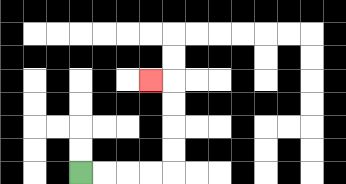{'start': '[3, 7]', 'end': '[6, 3]', 'path_directions': 'R,R,R,R,U,U,U,U,L', 'path_coordinates': '[[3, 7], [4, 7], [5, 7], [6, 7], [7, 7], [7, 6], [7, 5], [7, 4], [7, 3], [6, 3]]'}